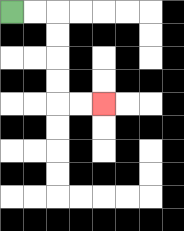{'start': '[0, 0]', 'end': '[4, 4]', 'path_directions': 'R,R,D,D,D,D,R,R', 'path_coordinates': '[[0, 0], [1, 0], [2, 0], [2, 1], [2, 2], [2, 3], [2, 4], [3, 4], [4, 4]]'}